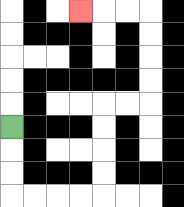{'start': '[0, 5]', 'end': '[3, 0]', 'path_directions': 'D,D,D,R,R,R,R,U,U,U,U,R,R,U,U,U,U,L,L,L', 'path_coordinates': '[[0, 5], [0, 6], [0, 7], [0, 8], [1, 8], [2, 8], [3, 8], [4, 8], [4, 7], [4, 6], [4, 5], [4, 4], [5, 4], [6, 4], [6, 3], [6, 2], [6, 1], [6, 0], [5, 0], [4, 0], [3, 0]]'}